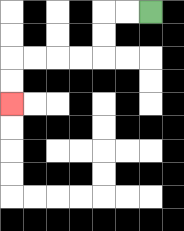{'start': '[6, 0]', 'end': '[0, 4]', 'path_directions': 'L,L,D,D,L,L,L,L,D,D', 'path_coordinates': '[[6, 0], [5, 0], [4, 0], [4, 1], [4, 2], [3, 2], [2, 2], [1, 2], [0, 2], [0, 3], [0, 4]]'}